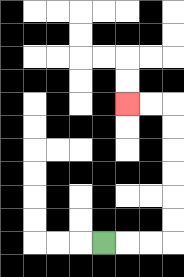{'start': '[4, 10]', 'end': '[5, 4]', 'path_directions': 'R,R,R,U,U,U,U,U,U,L,L', 'path_coordinates': '[[4, 10], [5, 10], [6, 10], [7, 10], [7, 9], [7, 8], [7, 7], [7, 6], [7, 5], [7, 4], [6, 4], [5, 4]]'}